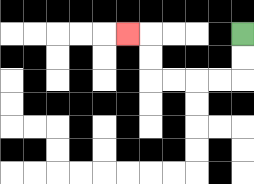{'start': '[10, 1]', 'end': '[5, 1]', 'path_directions': 'D,D,L,L,L,L,U,U,L', 'path_coordinates': '[[10, 1], [10, 2], [10, 3], [9, 3], [8, 3], [7, 3], [6, 3], [6, 2], [6, 1], [5, 1]]'}